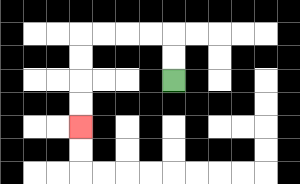{'start': '[7, 3]', 'end': '[3, 5]', 'path_directions': 'U,U,L,L,L,L,D,D,D,D', 'path_coordinates': '[[7, 3], [7, 2], [7, 1], [6, 1], [5, 1], [4, 1], [3, 1], [3, 2], [3, 3], [3, 4], [3, 5]]'}